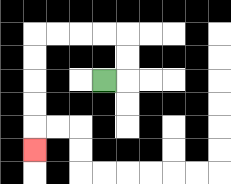{'start': '[4, 3]', 'end': '[1, 6]', 'path_directions': 'R,U,U,L,L,L,L,D,D,D,D,D', 'path_coordinates': '[[4, 3], [5, 3], [5, 2], [5, 1], [4, 1], [3, 1], [2, 1], [1, 1], [1, 2], [1, 3], [1, 4], [1, 5], [1, 6]]'}